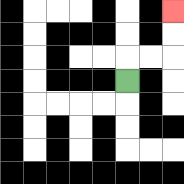{'start': '[5, 3]', 'end': '[7, 0]', 'path_directions': 'U,R,R,U,U', 'path_coordinates': '[[5, 3], [5, 2], [6, 2], [7, 2], [7, 1], [7, 0]]'}